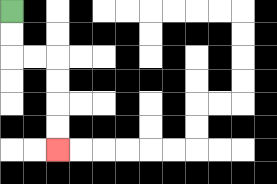{'start': '[0, 0]', 'end': '[2, 6]', 'path_directions': 'D,D,R,R,D,D,D,D', 'path_coordinates': '[[0, 0], [0, 1], [0, 2], [1, 2], [2, 2], [2, 3], [2, 4], [2, 5], [2, 6]]'}